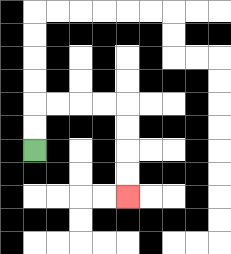{'start': '[1, 6]', 'end': '[5, 8]', 'path_directions': 'U,U,R,R,R,R,D,D,D,D', 'path_coordinates': '[[1, 6], [1, 5], [1, 4], [2, 4], [3, 4], [4, 4], [5, 4], [5, 5], [5, 6], [5, 7], [5, 8]]'}